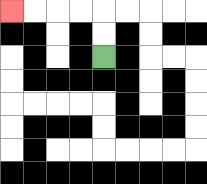{'start': '[4, 2]', 'end': '[0, 0]', 'path_directions': 'U,U,L,L,L,L', 'path_coordinates': '[[4, 2], [4, 1], [4, 0], [3, 0], [2, 0], [1, 0], [0, 0]]'}